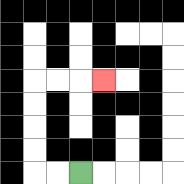{'start': '[3, 7]', 'end': '[4, 3]', 'path_directions': 'L,L,U,U,U,U,R,R,R', 'path_coordinates': '[[3, 7], [2, 7], [1, 7], [1, 6], [1, 5], [1, 4], [1, 3], [2, 3], [3, 3], [4, 3]]'}